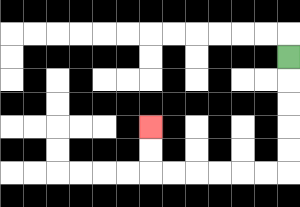{'start': '[12, 2]', 'end': '[6, 5]', 'path_directions': 'D,D,D,D,D,L,L,L,L,L,L,U,U', 'path_coordinates': '[[12, 2], [12, 3], [12, 4], [12, 5], [12, 6], [12, 7], [11, 7], [10, 7], [9, 7], [8, 7], [7, 7], [6, 7], [6, 6], [6, 5]]'}